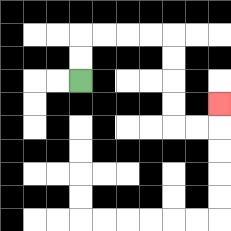{'start': '[3, 3]', 'end': '[9, 4]', 'path_directions': 'U,U,R,R,R,R,D,D,D,D,R,R,U', 'path_coordinates': '[[3, 3], [3, 2], [3, 1], [4, 1], [5, 1], [6, 1], [7, 1], [7, 2], [7, 3], [7, 4], [7, 5], [8, 5], [9, 5], [9, 4]]'}